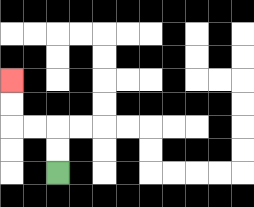{'start': '[2, 7]', 'end': '[0, 3]', 'path_directions': 'U,U,L,L,U,U', 'path_coordinates': '[[2, 7], [2, 6], [2, 5], [1, 5], [0, 5], [0, 4], [0, 3]]'}